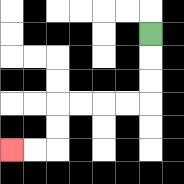{'start': '[6, 1]', 'end': '[0, 6]', 'path_directions': 'D,D,D,L,L,L,L,D,D,L,L', 'path_coordinates': '[[6, 1], [6, 2], [6, 3], [6, 4], [5, 4], [4, 4], [3, 4], [2, 4], [2, 5], [2, 6], [1, 6], [0, 6]]'}